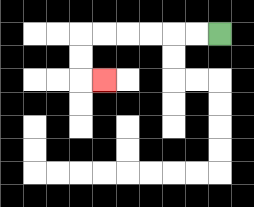{'start': '[9, 1]', 'end': '[4, 3]', 'path_directions': 'L,L,L,L,L,L,D,D,R', 'path_coordinates': '[[9, 1], [8, 1], [7, 1], [6, 1], [5, 1], [4, 1], [3, 1], [3, 2], [3, 3], [4, 3]]'}